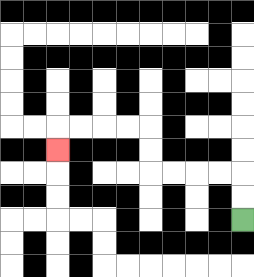{'start': '[10, 9]', 'end': '[2, 6]', 'path_directions': 'U,U,L,L,L,L,U,U,L,L,L,L,D', 'path_coordinates': '[[10, 9], [10, 8], [10, 7], [9, 7], [8, 7], [7, 7], [6, 7], [6, 6], [6, 5], [5, 5], [4, 5], [3, 5], [2, 5], [2, 6]]'}